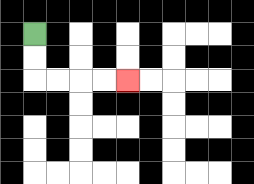{'start': '[1, 1]', 'end': '[5, 3]', 'path_directions': 'D,D,R,R,R,R', 'path_coordinates': '[[1, 1], [1, 2], [1, 3], [2, 3], [3, 3], [4, 3], [5, 3]]'}